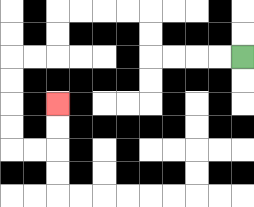{'start': '[10, 2]', 'end': '[2, 4]', 'path_directions': 'L,L,L,L,U,U,L,L,L,L,D,D,L,L,D,D,D,D,R,R,U,U', 'path_coordinates': '[[10, 2], [9, 2], [8, 2], [7, 2], [6, 2], [6, 1], [6, 0], [5, 0], [4, 0], [3, 0], [2, 0], [2, 1], [2, 2], [1, 2], [0, 2], [0, 3], [0, 4], [0, 5], [0, 6], [1, 6], [2, 6], [2, 5], [2, 4]]'}